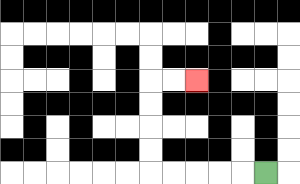{'start': '[11, 7]', 'end': '[8, 3]', 'path_directions': 'L,L,L,L,L,U,U,U,U,R,R', 'path_coordinates': '[[11, 7], [10, 7], [9, 7], [8, 7], [7, 7], [6, 7], [6, 6], [6, 5], [6, 4], [6, 3], [7, 3], [8, 3]]'}